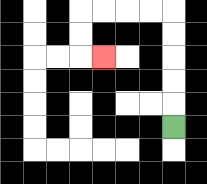{'start': '[7, 5]', 'end': '[4, 2]', 'path_directions': 'U,U,U,U,U,L,L,L,L,D,D,R', 'path_coordinates': '[[7, 5], [7, 4], [7, 3], [7, 2], [7, 1], [7, 0], [6, 0], [5, 0], [4, 0], [3, 0], [3, 1], [3, 2], [4, 2]]'}